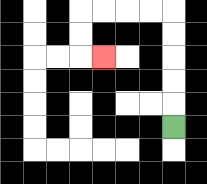{'start': '[7, 5]', 'end': '[4, 2]', 'path_directions': 'U,U,U,U,U,L,L,L,L,D,D,R', 'path_coordinates': '[[7, 5], [7, 4], [7, 3], [7, 2], [7, 1], [7, 0], [6, 0], [5, 0], [4, 0], [3, 0], [3, 1], [3, 2], [4, 2]]'}